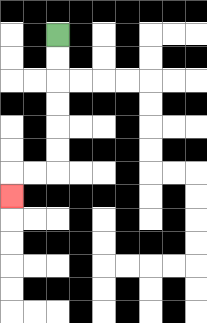{'start': '[2, 1]', 'end': '[0, 8]', 'path_directions': 'D,D,D,D,D,D,L,L,D', 'path_coordinates': '[[2, 1], [2, 2], [2, 3], [2, 4], [2, 5], [2, 6], [2, 7], [1, 7], [0, 7], [0, 8]]'}